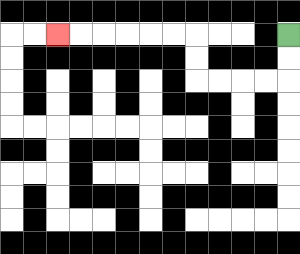{'start': '[12, 1]', 'end': '[2, 1]', 'path_directions': 'D,D,L,L,L,L,U,U,L,L,L,L,L,L', 'path_coordinates': '[[12, 1], [12, 2], [12, 3], [11, 3], [10, 3], [9, 3], [8, 3], [8, 2], [8, 1], [7, 1], [6, 1], [5, 1], [4, 1], [3, 1], [2, 1]]'}